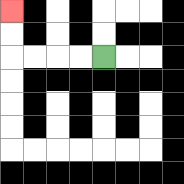{'start': '[4, 2]', 'end': '[0, 0]', 'path_directions': 'L,L,L,L,U,U', 'path_coordinates': '[[4, 2], [3, 2], [2, 2], [1, 2], [0, 2], [0, 1], [0, 0]]'}